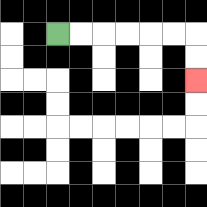{'start': '[2, 1]', 'end': '[8, 3]', 'path_directions': 'R,R,R,R,R,R,D,D', 'path_coordinates': '[[2, 1], [3, 1], [4, 1], [5, 1], [6, 1], [7, 1], [8, 1], [8, 2], [8, 3]]'}